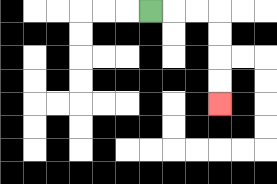{'start': '[6, 0]', 'end': '[9, 4]', 'path_directions': 'R,R,R,D,D,D,D', 'path_coordinates': '[[6, 0], [7, 0], [8, 0], [9, 0], [9, 1], [9, 2], [9, 3], [9, 4]]'}